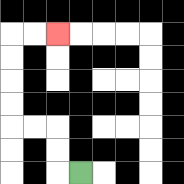{'start': '[3, 7]', 'end': '[2, 1]', 'path_directions': 'L,U,U,L,L,U,U,U,U,R,R', 'path_coordinates': '[[3, 7], [2, 7], [2, 6], [2, 5], [1, 5], [0, 5], [0, 4], [0, 3], [0, 2], [0, 1], [1, 1], [2, 1]]'}